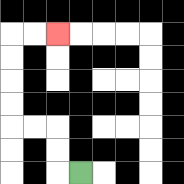{'start': '[3, 7]', 'end': '[2, 1]', 'path_directions': 'L,U,U,L,L,U,U,U,U,R,R', 'path_coordinates': '[[3, 7], [2, 7], [2, 6], [2, 5], [1, 5], [0, 5], [0, 4], [0, 3], [0, 2], [0, 1], [1, 1], [2, 1]]'}